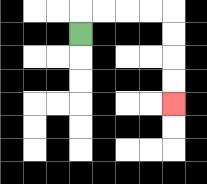{'start': '[3, 1]', 'end': '[7, 4]', 'path_directions': 'U,R,R,R,R,D,D,D,D', 'path_coordinates': '[[3, 1], [3, 0], [4, 0], [5, 0], [6, 0], [7, 0], [7, 1], [7, 2], [7, 3], [7, 4]]'}